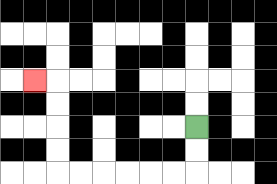{'start': '[8, 5]', 'end': '[1, 3]', 'path_directions': 'D,D,L,L,L,L,L,L,U,U,U,U,L', 'path_coordinates': '[[8, 5], [8, 6], [8, 7], [7, 7], [6, 7], [5, 7], [4, 7], [3, 7], [2, 7], [2, 6], [2, 5], [2, 4], [2, 3], [1, 3]]'}